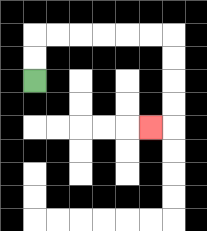{'start': '[1, 3]', 'end': '[6, 5]', 'path_directions': 'U,U,R,R,R,R,R,R,D,D,D,D,L', 'path_coordinates': '[[1, 3], [1, 2], [1, 1], [2, 1], [3, 1], [4, 1], [5, 1], [6, 1], [7, 1], [7, 2], [7, 3], [7, 4], [7, 5], [6, 5]]'}